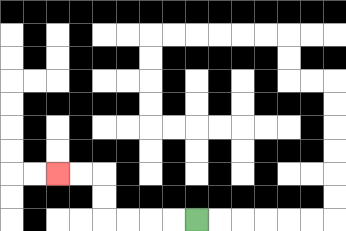{'start': '[8, 9]', 'end': '[2, 7]', 'path_directions': 'L,L,L,L,U,U,L,L', 'path_coordinates': '[[8, 9], [7, 9], [6, 9], [5, 9], [4, 9], [4, 8], [4, 7], [3, 7], [2, 7]]'}